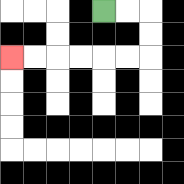{'start': '[4, 0]', 'end': '[0, 2]', 'path_directions': 'R,R,D,D,L,L,L,L,L,L', 'path_coordinates': '[[4, 0], [5, 0], [6, 0], [6, 1], [6, 2], [5, 2], [4, 2], [3, 2], [2, 2], [1, 2], [0, 2]]'}